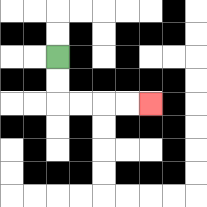{'start': '[2, 2]', 'end': '[6, 4]', 'path_directions': 'D,D,R,R,R,R', 'path_coordinates': '[[2, 2], [2, 3], [2, 4], [3, 4], [4, 4], [5, 4], [6, 4]]'}